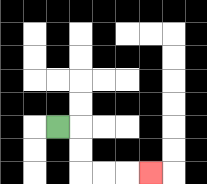{'start': '[2, 5]', 'end': '[6, 7]', 'path_directions': 'R,D,D,R,R,R', 'path_coordinates': '[[2, 5], [3, 5], [3, 6], [3, 7], [4, 7], [5, 7], [6, 7]]'}